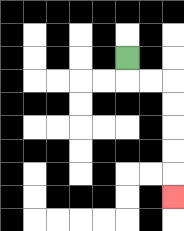{'start': '[5, 2]', 'end': '[7, 8]', 'path_directions': 'D,R,R,D,D,D,D,D', 'path_coordinates': '[[5, 2], [5, 3], [6, 3], [7, 3], [7, 4], [7, 5], [7, 6], [7, 7], [7, 8]]'}